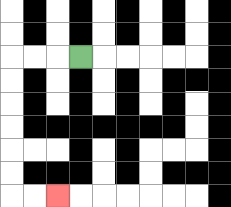{'start': '[3, 2]', 'end': '[2, 8]', 'path_directions': 'L,L,L,D,D,D,D,D,D,R,R', 'path_coordinates': '[[3, 2], [2, 2], [1, 2], [0, 2], [0, 3], [0, 4], [0, 5], [0, 6], [0, 7], [0, 8], [1, 8], [2, 8]]'}